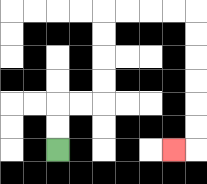{'start': '[2, 6]', 'end': '[7, 6]', 'path_directions': 'U,U,R,R,U,U,U,U,R,R,R,R,D,D,D,D,D,D,L', 'path_coordinates': '[[2, 6], [2, 5], [2, 4], [3, 4], [4, 4], [4, 3], [4, 2], [4, 1], [4, 0], [5, 0], [6, 0], [7, 0], [8, 0], [8, 1], [8, 2], [8, 3], [8, 4], [8, 5], [8, 6], [7, 6]]'}